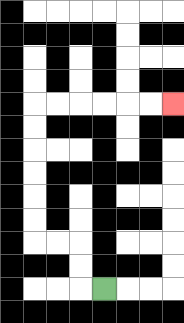{'start': '[4, 12]', 'end': '[7, 4]', 'path_directions': 'L,U,U,L,L,U,U,U,U,U,U,R,R,R,R,R,R', 'path_coordinates': '[[4, 12], [3, 12], [3, 11], [3, 10], [2, 10], [1, 10], [1, 9], [1, 8], [1, 7], [1, 6], [1, 5], [1, 4], [2, 4], [3, 4], [4, 4], [5, 4], [6, 4], [7, 4]]'}